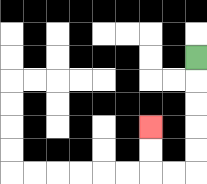{'start': '[8, 2]', 'end': '[6, 5]', 'path_directions': 'D,D,D,D,D,L,L,U,U', 'path_coordinates': '[[8, 2], [8, 3], [8, 4], [8, 5], [8, 6], [8, 7], [7, 7], [6, 7], [6, 6], [6, 5]]'}